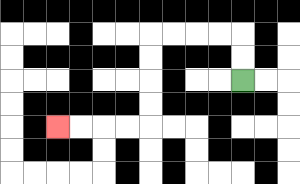{'start': '[10, 3]', 'end': '[2, 5]', 'path_directions': 'U,U,L,L,L,L,D,D,D,D,L,L,L,L', 'path_coordinates': '[[10, 3], [10, 2], [10, 1], [9, 1], [8, 1], [7, 1], [6, 1], [6, 2], [6, 3], [6, 4], [6, 5], [5, 5], [4, 5], [3, 5], [2, 5]]'}